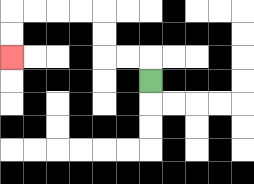{'start': '[6, 3]', 'end': '[0, 2]', 'path_directions': 'U,L,L,U,U,L,L,L,L,D,D', 'path_coordinates': '[[6, 3], [6, 2], [5, 2], [4, 2], [4, 1], [4, 0], [3, 0], [2, 0], [1, 0], [0, 0], [0, 1], [0, 2]]'}